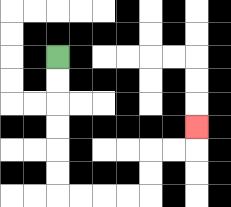{'start': '[2, 2]', 'end': '[8, 5]', 'path_directions': 'D,D,D,D,D,D,R,R,R,R,U,U,R,R,U', 'path_coordinates': '[[2, 2], [2, 3], [2, 4], [2, 5], [2, 6], [2, 7], [2, 8], [3, 8], [4, 8], [5, 8], [6, 8], [6, 7], [6, 6], [7, 6], [8, 6], [8, 5]]'}